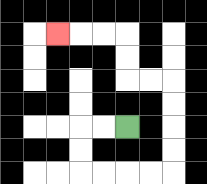{'start': '[5, 5]', 'end': '[2, 1]', 'path_directions': 'L,L,D,D,R,R,R,R,U,U,U,U,L,L,U,U,L,L,L', 'path_coordinates': '[[5, 5], [4, 5], [3, 5], [3, 6], [3, 7], [4, 7], [5, 7], [6, 7], [7, 7], [7, 6], [7, 5], [7, 4], [7, 3], [6, 3], [5, 3], [5, 2], [5, 1], [4, 1], [3, 1], [2, 1]]'}